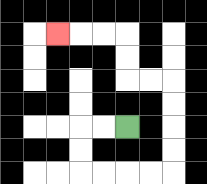{'start': '[5, 5]', 'end': '[2, 1]', 'path_directions': 'L,L,D,D,R,R,R,R,U,U,U,U,L,L,U,U,L,L,L', 'path_coordinates': '[[5, 5], [4, 5], [3, 5], [3, 6], [3, 7], [4, 7], [5, 7], [6, 7], [7, 7], [7, 6], [7, 5], [7, 4], [7, 3], [6, 3], [5, 3], [5, 2], [5, 1], [4, 1], [3, 1], [2, 1]]'}